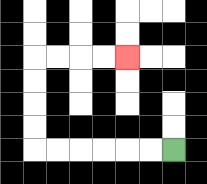{'start': '[7, 6]', 'end': '[5, 2]', 'path_directions': 'L,L,L,L,L,L,U,U,U,U,R,R,R,R', 'path_coordinates': '[[7, 6], [6, 6], [5, 6], [4, 6], [3, 6], [2, 6], [1, 6], [1, 5], [1, 4], [1, 3], [1, 2], [2, 2], [3, 2], [4, 2], [5, 2]]'}